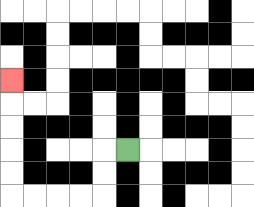{'start': '[5, 6]', 'end': '[0, 3]', 'path_directions': 'L,D,D,L,L,L,L,U,U,U,U,U', 'path_coordinates': '[[5, 6], [4, 6], [4, 7], [4, 8], [3, 8], [2, 8], [1, 8], [0, 8], [0, 7], [0, 6], [0, 5], [0, 4], [0, 3]]'}